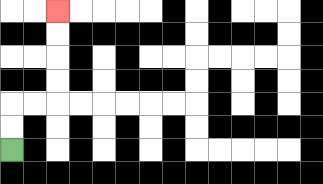{'start': '[0, 6]', 'end': '[2, 0]', 'path_directions': 'U,U,R,R,U,U,U,U', 'path_coordinates': '[[0, 6], [0, 5], [0, 4], [1, 4], [2, 4], [2, 3], [2, 2], [2, 1], [2, 0]]'}